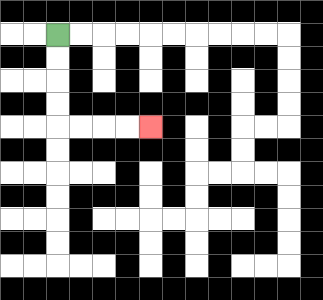{'start': '[2, 1]', 'end': '[6, 5]', 'path_directions': 'D,D,D,D,R,R,R,R', 'path_coordinates': '[[2, 1], [2, 2], [2, 3], [2, 4], [2, 5], [3, 5], [4, 5], [5, 5], [6, 5]]'}